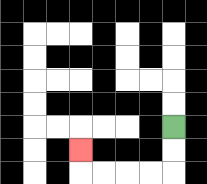{'start': '[7, 5]', 'end': '[3, 6]', 'path_directions': 'D,D,L,L,L,L,U', 'path_coordinates': '[[7, 5], [7, 6], [7, 7], [6, 7], [5, 7], [4, 7], [3, 7], [3, 6]]'}